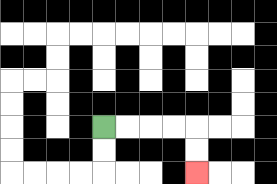{'start': '[4, 5]', 'end': '[8, 7]', 'path_directions': 'R,R,R,R,D,D', 'path_coordinates': '[[4, 5], [5, 5], [6, 5], [7, 5], [8, 5], [8, 6], [8, 7]]'}